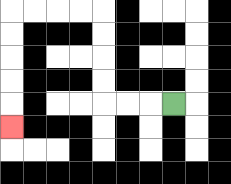{'start': '[7, 4]', 'end': '[0, 5]', 'path_directions': 'L,L,L,U,U,U,U,L,L,L,L,D,D,D,D,D', 'path_coordinates': '[[7, 4], [6, 4], [5, 4], [4, 4], [4, 3], [4, 2], [4, 1], [4, 0], [3, 0], [2, 0], [1, 0], [0, 0], [0, 1], [0, 2], [0, 3], [0, 4], [0, 5]]'}